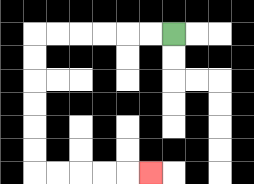{'start': '[7, 1]', 'end': '[6, 7]', 'path_directions': 'L,L,L,L,L,L,D,D,D,D,D,D,R,R,R,R,R', 'path_coordinates': '[[7, 1], [6, 1], [5, 1], [4, 1], [3, 1], [2, 1], [1, 1], [1, 2], [1, 3], [1, 4], [1, 5], [1, 6], [1, 7], [2, 7], [3, 7], [4, 7], [5, 7], [6, 7]]'}